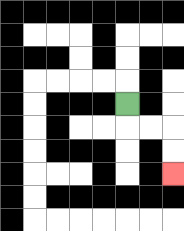{'start': '[5, 4]', 'end': '[7, 7]', 'path_directions': 'D,R,R,D,D', 'path_coordinates': '[[5, 4], [5, 5], [6, 5], [7, 5], [7, 6], [7, 7]]'}